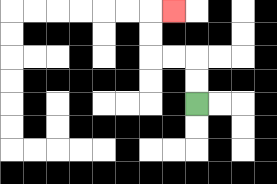{'start': '[8, 4]', 'end': '[7, 0]', 'path_directions': 'U,U,L,L,U,U,R', 'path_coordinates': '[[8, 4], [8, 3], [8, 2], [7, 2], [6, 2], [6, 1], [6, 0], [7, 0]]'}